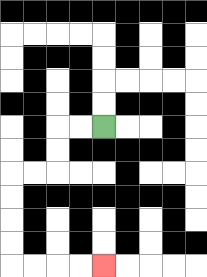{'start': '[4, 5]', 'end': '[4, 11]', 'path_directions': 'L,L,D,D,L,L,D,D,D,D,R,R,R,R', 'path_coordinates': '[[4, 5], [3, 5], [2, 5], [2, 6], [2, 7], [1, 7], [0, 7], [0, 8], [0, 9], [0, 10], [0, 11], [1, 11], [2, 11], [3, 11], [4, 11]]'}